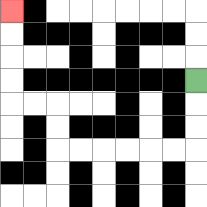{'start': '[8, 3]', 'end': '[0, 0]', 'path_directions': 'D,D,D,L,L,L,L,L,L,U,U,L,L,U,U,U,U', 'path_coordinates': '[[8, 3], [8, 4], [8, 5], [8, 6], [7, 6], [6, 6], [5, 6], [4, 6], [3, 6], [2, 6], [2, 5], [2, 4], [1, 4], [0, 4], [0, 3], [0, 2], [0, 1], [0, 0]]'}